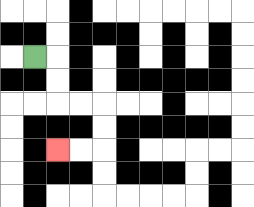{'start': '[1, 2]', 'end': '[2, 6]', 'path_directions': 'R,D,D,R,R,D,D,L,L', 'path_coordinates': '[[1, 2], [2, 2], [2, 3], [2, 4], [3, 4], [4, 4], [4, 5], [4, 6], [3, 6], [2, 6]]'}